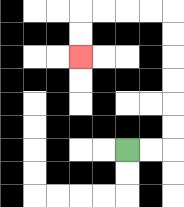{'start': '[5, 6]', 'end': '[3, 2]', 'path_directions': 'R,R,U,U,U,U,U,U,L,L,L,L,D,D', 'path_coordinates': '[[5, 6], [6, 6], [7, 6], [7, 5], [7, 4], [7, 3], [7, 2], [7, 1], [7, 0], [6, 0], [5, 0], [4, 0], [3, 0], [3, 1], [3, 2]]'}